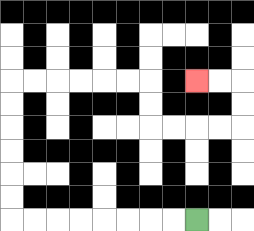{'start': '[8, 9]', 'end': '[8, 3]', 'path_directions': 'L,L,L,L,L,L,L,L,U,U,U,U,U,U,R,R,R,R,R,R,D,D,R,R,R,R,U,U,L,L', 'path_coordinates': '[[8, 9], [7, 9], [6, 9], [5, 9], [4, 9], [3, 9], [2, 9], [1, 9], [0, 9], [0, 8], [0, 7], [0, 6], [0, 5], [0, 4], [0, 3], [1, 3], [2, 3], [3, 3], [4, 3], [5, 3], [6, 3], [6, 4], [6, 5], [7, 5], [8, 5], [9, 5], [10, 5], [10, 4], [10, 3], [9, 3], [8, 3]]'}